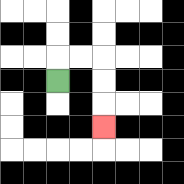{'start': '[2, 3]', 'end': '[4, 5]', 'path_directions': 'U,R,R,D,D,D', 'path_coordinates': '[[2, 3], [2, 2], [3, 2], [4, 2], [4, 3], [4, 4], [4, 5]]'}